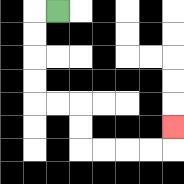{'start': '[2, 0]', 'end': '[7, 5]', 'path_directions': 'L,D,D,D,D,R,R,D,D,R,R,R,R,U', 'path_coordinates': '[[2, 0], [1, 0], [1, 1], [1, 2], [1, 3], [1, 4], [2, 4], [3, 4], [3, 5], [3, 6], [4, 6], [5, 6], [6, 6], [7, 6], [7, 5]]'}